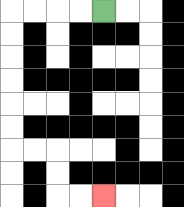{'start': '[4, 0]', 'end': '[4, 8]', 'path_directions': 'L,L,L,L,D,D,D,D,D,D,R,R,D,D,R,R', 'path_coordinates': '[[4, 0], [3, 0], [2, 0], [1, 0], [0, 0], [0, 1], [0, 2], [0, 3], [0, 4], [0, 5], [0, 6], [1, 6], [2, 6], [2, 7], [2, 8], [3, 8], [4, 8]]'}